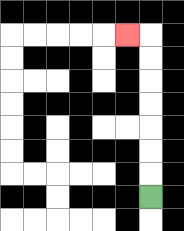{'start': '[6, 8]', 'end': '[5, 1]', 'path_directions': 'U,U,U,U,U,U,U,L', 'path_coordinates': '[[6, 8], [6, 7], [6, 6], [6, 5], [6, 4], [6, 3], [6, 2], [6, 1], [5, 1]]'}